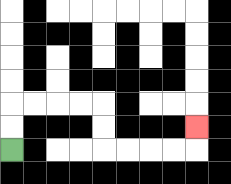{'start': '[0, 6]', 'end': '[8, 5]', 'path_directions': 'U,U,R,R,R,R,D,D,R,R,R,R,U', 'path_coordinates': '[[0, 6], [0, 5], [0, 4], [1, 4], [2, 4], [3, 4], [4, 4], [4, 5], [4, 6], [5, 6], [6, 6], [7, 6], [8, 6], [8, 5]]'}